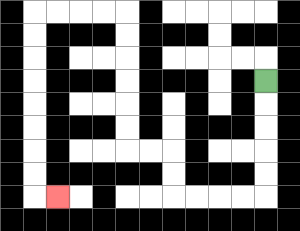{'start': '[11, 3]', 'end': '[2, 8]', 'path_directions': 'D,D,D,D,D,L,L,L,L,U,U,L,L,U,U,U,U,U,U,L,L,L,L,D,D,D,D,D,D,D,D,R', 'path_coordinates': '[[11, 3], [11, 4], [11, 5], [11, 6], [11, 7], [11, 8], [10, 8], [9, 8], [8, 8], [7, 8], [7, 7], [7, 6], [6, 6], [5, 6], [5, 5], [5, 4], [5, 3], [5, 2], [5, 1], [5, 0], [4, 0], [3, 0], [2, 0], [1, 0], [1, 1], [1, 2], [1, 3], [1, 4], [1, 5], [1, 6], [1, 7], [1, 8], [2, 8]]'}